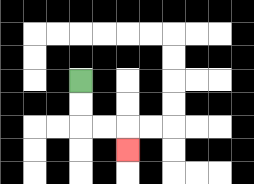{'start': '[3, 3]', 'end': '[5, 6]', 'path_directions': 'D,D,R,R,D', 'path_coordinates': '[[3, 3], [3, 4], [3, 5], [4, 5], [5, 5], [5, 6]]'}